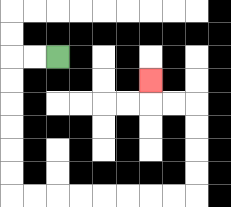{'start': '[2, 2]', 'end': '[6, 3]', 'path_directions': 'L,L,D,D,D,D,D,D,R,R,R,R,R,R,R,R,U,U,U,U,L,L,U', 'path_coordinates': '[[2, 2], [1, 2], [0, 2], [0, 3], [0, 4], [0, 5], [0, 6], [0, 7], [0, 8], [1, 8], [2, 8], [3, 8], [4, 8], [5, 8], [6, 8], [7, 8], [8, 8], [8, 7], [8, 6], [8, 5], [8, 4], [7, 4], [6, 4], [6, 3]]'}